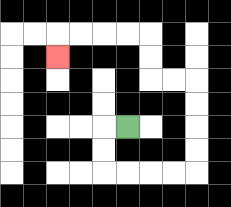{'start': '[5, 5]', 'end': '[2, 2]', 'path_directions': 'L,D,D,R,R,R,R,U,U,U,U,L,L,U,U,L,L,L,L,D', 'path_coordinates': '[[5, 5], [4, 5], [4, 6], [4, 7], [5, 7], [6, 7], [7, 7], [8, 7], [8, 6], [8, 5], [8, 4], [8, 3], [7, 3], [6, 3], [6, 2], [6, 1], [5, 1], [4, 1], [3, 1], [2, 1], [2, 2]]'}